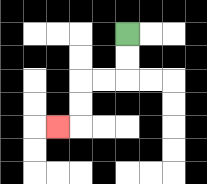{'start': '[5, 1]', 'end': '[2, 5]', 'path_directions': 'D,D,L,L,D,D,L', 'path_coordinates': '[[5, 1], [5, 2], [5, 3], [4, 3], [3, 3], [3, 4], [3, 5], [2, 5]]'}